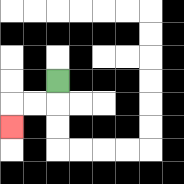{'start': '[2, 3]', 'end': '[0, 5]', 'path_directions': 'D,L,L,D', 'path_coordinates': '[[2, 3], [2, 4], [1, 4], [0, 4], [0, 5]]'}